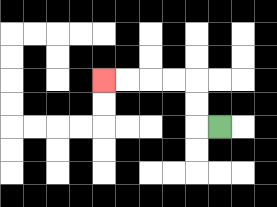{'start': '[9, 5]', 'end': '[4, 3]', 'path_directions': 'L,U,U,L,L,L,L', 'path_coordinates': '[[9, 5], [8, 5], [8, 4], [8, 3], [7, 3], [6, 3], [5, 3], [4, 3]]'}